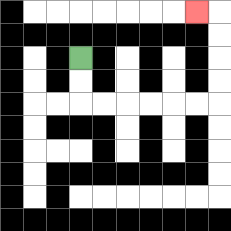{'start': '[3, 2]', 'end': '[8, 0]', 'path_directions': 'D,D,R,R,R,R,R,R,U,U,U,U,L', 'path_coordinates': '[[3, 2], [3, 3], [3, 4], [4, 4], [5, 4], [6, 4], [7, 4], [8, 4], [9, 4], [9, 3], [9, 2], [9, 1], [9, 0], [8, 0]]'}